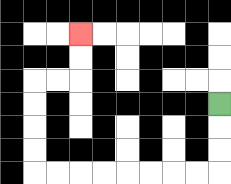{'start': '[9, 4]', 'end': '[3, 1]', 'path_directions': 'D,D,D,L,L,L,L,L,L,L,L,U,U,U,U,R,R,U,U', 'path_coordinates': '[[9, 4], [9, 5], [9, 6], [9, 7], [8, 7], [7, 7], [6, 7], [5, 7], [4, 7], [3, 7], [2, 7], [1, 7], [1, 6], [1, 5], [1, 4], [1, 3], [2, 3], [3, 3], [3, 2], [3, 1]]'}